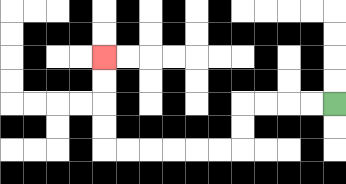{'start': '[14, 4]', 'end': '[4, 2]', 'path_directions': 'L,L,L,L,D,D,L,L,L,L,L,L,U,U,U,U', 'path_coordinates': '[[14, 4], [13, 4], [12, 4], [11, 4], [10, 4], [10, 5], [10, 6], [9, 6], [8, 6], [7, 6], [6, 6], [5, 6], [4, 6], [4, 5], [4, 4], [4, 3], [4, 2]]'}